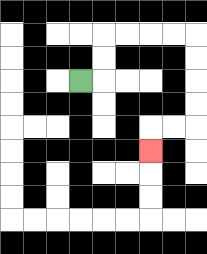{'start': '[3, 3]', 'end': '[6, 6]', 'path_directions': 'R,U,U,R,R,R,R,D,D,D,D,L,L,D', 'path_coordinates': '[[3, 3], [4, 3], [4, 2], [4, 1], [5, 1], [6, 1], [7, 1], [8, 1], [8, 2], [8, 3], [8, 4], [8, 5], [7, 5], [6, 5], [6, 6]]'}